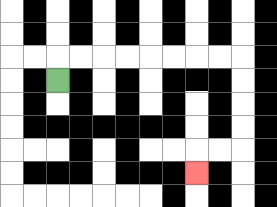{'start': '[2, 3]', 'end': '[8, 7]', 'path_directions': 'U,R,R,R,R,R,R,R,R,D,D,D,D,L,L,D', 'path_coordinates': '[[2, 3], [2, 2], [3, 2], [4, 2], [5, 2], [6, 2], [7, 2], [8, 2], [9, 2], [10, 2], [10, 3], [10, 4], [10, 5], [10, 6], [9, 6], [8, 6], [8, 7]]'}